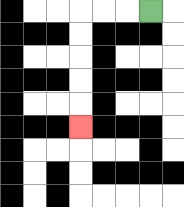{'start': '[6, 0]', 'end': '[3, 5]', 'path_directions': 'L,L,L,D,D,D,D,D', 'path_coordinates': '[[6, 0], [5, 0], [4, 0], [3, 0], [3, 1], [3, 2], [3, 3], [3, 4], [3, 5]]'}